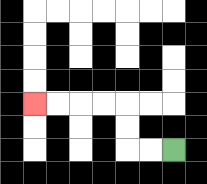{'start': '[7, 6]', 'end': '[1, 4]', 'path_directions': 'L,L,U,U,L,L,L,L', 'path_coordinates': '[[7, 6], [6, 6], [5, 6], [5, 5], [5, 4], [4, 4], [3, 4], [2, 4], [1, 4]]'}